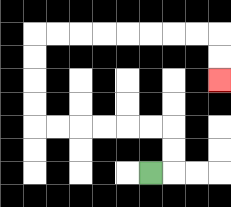{'start': '[6, 7]', 'end': '[9, 3]', 'path_directions': 'R,U,U,L,L,L,L,L,L,U,U,U,U,R,R,R,R,R,R,R,R,D,D', 'path_coordinates': '[[6, 7], [7, 7], [7, 6], [7, 5], [6, 5], [5, 5], [4, 5], [3, 5], [2, 5], [1, 5], [1, 4], [1, 3], [1, 2], [1, 1], [2, 1], [3, 1], [4, 1], [5, 1], [6, 1], [7, 1], [8, 1], [9, 1], [9, 2], [9, 3]]'}